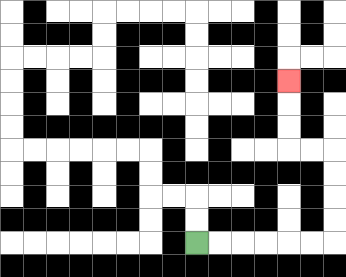{'start': '[8, 10]', 'end': '[12, 3]', 'path_directions': 'R,R,R,R,R,R,U,U,U,U,L,L,U,U,U', 'path_coordinates': '[[8, 10], [9, 10], [10, 10], [11, 10], [12, 10], [13, 10], [14, 10], [14, 9], [14, 8], [14, 7], [14, 6], [13, 6], [12, 6], [12, 5], [12, 4], [12, 3]]'}